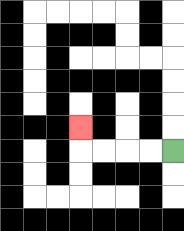{'start': '[7, 6]', 'end': '[3, 5]', 'path_directions': 'L,L,L,L,U', 'path_coordinates': '[[7, 6], [6, 6], [5, 6], [4, 6], [3, 6], [3, 5]]'}